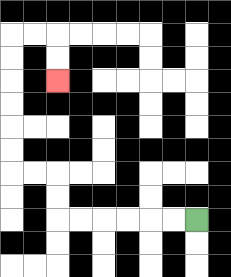{'start': '[8, 9]', 'end': '[2, 3]', 'path_directions': 'L,L,L,L,L,L,U,U,L,L,U,U,U,U,U,U,R,R,D,D', 'path_coordinates': '[[8, 9], [7, 9], [6, 9], [5, 9], [4, 9], [3, 9], [2, 9], [2, 8], [2, 7], [1, 7], [0, 7], [0, 6], [0, 5], [0, 4], [0, 3], [0, 2], [0, 1], [1, 1], [2, 1], [2, 2], [2, 3]]'}